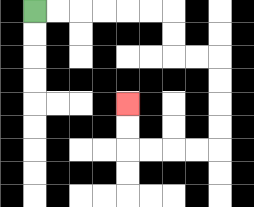{'start': '[1, 0]', 'end': '[5, 4]', 'path_directions': 'R,R,R,R,R,R,D,D,R,R,D,D,D,D,L,L,L,L,U,U', 'path_coordinates': '[[1, 0], [2, 0], [3, 0], [4, 0], [5, 0], [6, 0], [7, 0], [7, 1], [7, 2], [8, 2], [9, 2], [9, 3], [9, 4], [9, 5], [9, 6], [8, 6], [7, 6], [6, 6], [5, 6], [5, 5], [5, 4]]'}